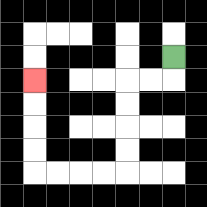{'start': '[7, 2]', 'end': '[1, 3]', 'path_directions': 'D,L,L,D,D,D,D,L,L,L,L,U,U,U,U', 'path_coordinates': '[[7, 2], [7, 3], [6, 3], [5, 3], [5, 4], [5, 5], [5, 6], [5, 7], [4, 7], [3, 7], [2, 7], [1, 7], [1, 6], [1, 5], [1, 4], [1, 3]]'}